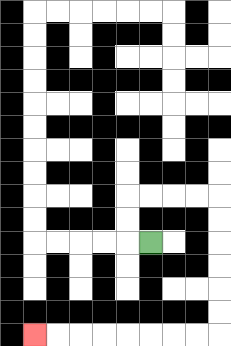{'start': '[6, 10]', 'end': '[1, 14]', 'path_directions': 'L,U,U,R,R,R,R,D,D,D,D,D,D,L,L,L,L,L,L,L,L', 'path_coordinates': '[[6, 10], [5, 10], [5, 9], [5, 8], [6, 8], [7, 8], [8, 8], [9, 8], [9, 9], [9, 10], [9, 11], [9, 12], [9, 13], [9, 14], [8, 14], [7, 14], [6, 14], [5, 14], [4, 14], [3, 14], [2, 14], [1, 14]]'}